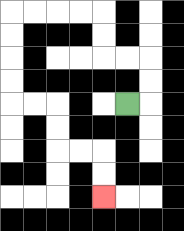{'start': '[5, 4]', 'end': '[4, 8]', 'path_directions': 'R,U,U,L,L,U,U,L,L,L,L,D,D,D,D,R,R,D,D,R,R,D,D', 'path_coordinates': '[[5, 4], [6, 4], [6, 3], [6, 2], [5, 2], [4, 2], [4, 1], [4, 0], [3, 0], [2, 0], [1, 0], [0, 0], [0, 1], [0, 2], [0, 3], [0, 4], [1, 4], [2, 4], [2, 5], [2, 6], [3, 6], [4, 6], [4, 7], [4, 8]]'}